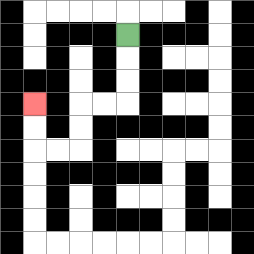{'start': '[5, 1]', 'end': '[1, 4]', 'path_directions': 'D,D,D,L,L,D,D,L,L,U,U', 'path_coordinates': '[[5, 1], [5, 2], [5, 3], [5, 4], [4, 4], [3, 4], [3, 5], [3, 6], [2, 6], [1, 6], [1, 5], [1, 4]]'}